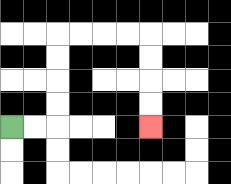{'start': '[0, 5]', 'end': '[6, 5]', 'path_directions': 'R,R,U,U,U,U,R,R,R,R,D,D,D,D', 'path_coordinates': '[[0, 5], [1, 5], [2, 5], [2, 4], [2, 3], [2, 2], [2, 1], [3, 1], [4, 1], [5, 1], [6, 1], [6, 2], [6, 3], [6, 4], [6, 5]]'}